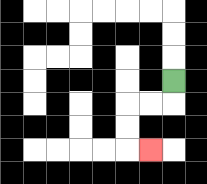{'start': '[7, 3]', 'end': '[6, 6]', 'path_directions': 'D,L,L,D,D,R', 'path_coordinates': '[[7, 3], [7, 4], [6, 4], [5, 4], [5, 5], [5, 6], [6, 6]]'}